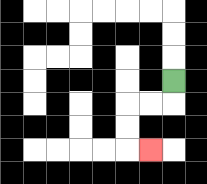{'start': '[7, 3]', 'end': '[6, 6]', 'path_directions': 'D,L,L,D,D,R', 'path_coordinates': '[[7, 3], [7, 4], [6, 4], [5, 4], [5, 5], [5, 6], [6, 6]]'}